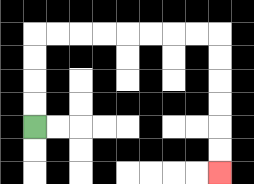{'start': '[1, 5]', 'end': '[9, 7]', 'path_directions': 'U,U,U,U,R,R,R,R,R,R,R,R,D,D,D,D,D,D', 'path_coordinates': '[[1, 5], [1, 4], [1, 3], [1, 2], [1, 1], [2, 1], [3, 1], [4, 1], [5, 1], [6, 1], [7, 1], [8, 1], [9, 1], [9, 2], [9, 3], [9, 4], [9, 5], [9, 6], [9, 7]]'}